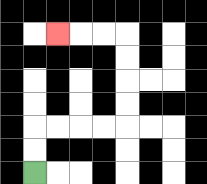{'start': '[1, 7]', 'end': '[2, 1]', 'path_directions': 'U,U,R,R,R,R,U,U,U,U,L,L,L', 'path_coordinates': '[[1, 7], [1, 6], [1, 5], [2, 5], [3, 5], [4, 5], [5, 5], [5, 4], [5, 3], [5, 2], [5, 1], [4, 1], [3, 1], [2, 1]]'}